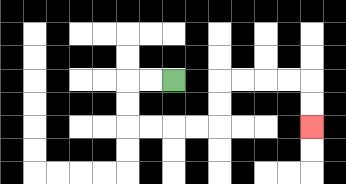{'start': '[7, 3]', 'end': '[13, 5]', 'path_directions': 'L,L,D,D,R,R,R,R,U,U,R,R,R,R,D,D', 'path_coordinates': '[[7, 3], [6, 3], [5, 3], [5, 4], [5, 5], [6, 5], [7, 5], [8, 5], [9, 5], [9, 4], [9, 3], [10, 3], [11, 3], [12, 3], [13, 3], [13, 4], [13, 5]]'}